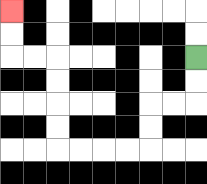{'start': '[8, 2]', 'end': '[0, 0]', 'path_directions': 'D,D,L,L,D,D,L,L,L,L,U,U,U,U,L,L,U,U', 'path_coordinates': '[[8, 2], [8, 3], [8, 4], [7, 4], [6, 4], [6, 5], [6, 6], [5, 6], [4, 6], [3, 6], [2, 6], [2, 5], [2, 4], [2, 3], [2, 2], [1, 2], [0, 2], [0, 1], [0, 0]]'}